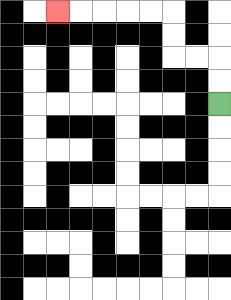{'start': '[9, 4]', 'end': '[2, 0]', 'path_directions': 'U,U,L,L,U,U,L,L,L,L,L', 'path_coordinates': '[[9, 4], [9, 3], [9, 2], [8, 2], [7, 2], [7, 1], [7, 0], [6, 0], [5, 0], [4, 0], [3, 0], [2, 0]]'}